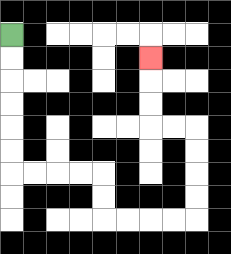{'start': '[0, 1]', 'end': '[6, 2]', 'path_directions': 'D,D,D,D,D,D,R,R,R,R,D,D,R,R,R,R,U,U,U,U,L,L,U,U,U', 'path_coordinates': '[[0, 1], [0, 2], [0, 3], [0, 4], [0, 5], [0, 6], [0, 7], [1, 7], [2, 7], [3, 7], [4, 7], [4, 8], [4, 9], [5, 9], [6, 9], [7, 9], [8, 9], [8, 8], [8, 7], [8, 6], [8, 5], [7, 5], [6, 5], [6, 4], [6, 3], [6, 2]]'}